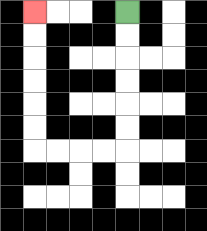{'start': '[5, 0]', 'end': '[1, 0]', 'path_directions': 'D,D,D,D,D,D,L,L,L,L,U,U,U,U,U,U', 'path_coordinates': '[[5, 0], [5, 1], [5, 2], [5, 3], [5, 4], [5, 5], [5, 6], [4, 6], [3, 6], [2, 6], [1, 6], [1, 5], [1, 4], [1, 3], [1, 2], [1, 1], [1, 0]]'}